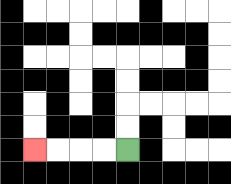{'start': '[5, 6]', 'end': '[1, 6]', 'path_directions': 'L,L,L,L', 'path_coordinates': '[[5, 6], [4, 6], [3, 6], [2, 6], [1, 6]]'}